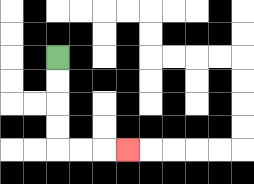{'start': '[2, 2]', 'end': '[5, 6]', 'path_directions': 'D,D,D,D,R,R,R', 'path_coordinates': '[[2, 2], [2, 3], [2, 4], [2, 5], [2, 6], [3, 6], [4, 6], [5, 6]]'}